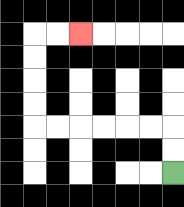{'start': '[7, 7]', 'end': '[3, 1]', 'path_directions': 'U,U,L,L,L,L,L,L,U,U,U,U,R,R', 'path_coordinates': '[[7, 7], [7, 6], [7, 5], [6, 5], [5, 5], [4, 5], [3, 5], [2, 5], [1, 5], [1, 4], [1, 3], [1, 2], [1, 1], [2, 1], [3, 1]]'}